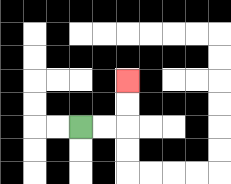{'start': '[3, 5]', 'end': '[5, 3]', 'path_directions': 'R,R,U,U', 'path_coordinates': '[[3, 5], [4, 5], [5, 5], [5, 4], [5, 3]]'}